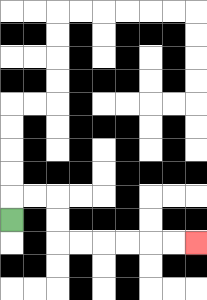{'start': '[0, 9]', 'end': '[8, 10]', 'path_directions': 'U,R,R,D,D,R,R,R,R,R,R', 'path_coordinates': '[[0, 9], [0, 8], [1, 8], [2, 8], [2, 9], [2, 10], [3, 10], [4, 10], [5, 10], [6, 10], [7, 10], [8, 10]]'}